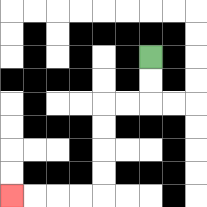{'start': '[6, 2]', 'end': '[0, 8]', 'path_directions': 'D,D,L,L,D,D,D,D,L,L,L,L', 'path_coordinates': '[[6, 2], [6, 3], [6, 4], [5, 4], [4, 4], [4, 5], [4, 6], [4, 7], [4, 8], [3, 8], [2, 8], [1, 8], [0, 8]]'}